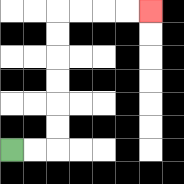{'start': '[0, 6]', 'end': '[6, 0]', 'path_directions': 'R,R,U,U,U,U,U,U,R,R,R,R', 'path_coordinates': '[[0, 6], [1, 6], [2, 6], [2, 5], [2, 4], [2, 3], [2, 2], [2, 1], [2, 0], [3, 0], [4, 0], [5, 0], [6, 0]]'}